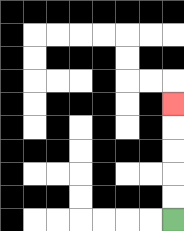{'start': '[7, 9]', 'end': '[7, 4]', 'path_directions': 'U,U,U,U,U', 'path_coordinates': '[[7, 9], [7, 8], [7, 7], [7, 6], [7, 5], [7, 4]]'}